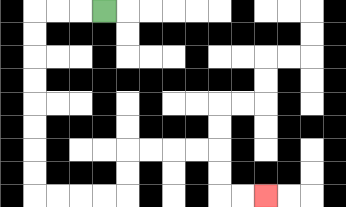{'start': '[4, 0]', 'end': '[11, 8]', 'path_directions': 'L,L,L,D,D,D,D,D,D,D,D,R,R,R,R,U,U,R,R,R,R,D,D,R,R', 'path_coordinates': '[[4, 0], [3, 0], [2, 0], [1, 0], [1, 1], [1, 2], [1, 3], [1, 4], [1, 5], [1, 6], [1, 7], [1, 8], [2, 8], [3, 8], [4, 8], [5, 8], [5, 7], [5, 6], [6, 6], [7, 6], [8, 6], [9, 6], [9, 7], [9, 8], [10, 8], [11, 8]]'}